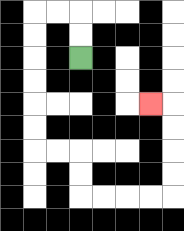{'start': '[3, 2]', 'end': '[6, 4]', 'path_directions': 'U,U,L,L,D,D,D,D,D,D,R,R,D,D,R,R,R,R,U,U,U,U,L', 'path_coordinates': '[[3, 2], [3, 1], [3, 0], [2, 0], [1, 0], [1, 1], [1, 2], [1, 3], [1, 4], [1, 5], [1, 6], [2, 6], [3, 6], [3, 7], [3, 8], [4, 8], [5, 8], [6, 8], [7, 8], [7, 7], [7, 6], [7, 5], [7, 4], [6, 4]]'}